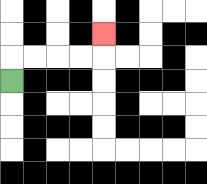{'start': '[0, 3]', 'end': '[4, 1]', 'path_directions': 'U,R,R,R,R,U', 'path_coordinates': '[[0, 3], [0, 2], [1, 2], [2, 2], [3, 2], [4, 2], [4, 1]]'}